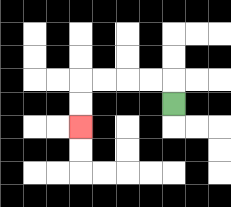{'start': '[7, 4]', 'end': '[3, 5]', 'path_directions': 'U,L,L,L,L,D,D', 'path_coordinates': '[[7, 4], [7, 3], [6, 3], [5, 3], [4, 3], [3, 3], [3, 4], [3, 5]]'}